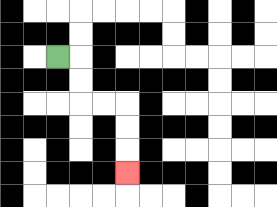{'start': '[2, 2]', 'end': '[5, 7]', 'path_directions': 'R,D,D,R,R,D,D,D', 'path_coordinates': '[[2, 2], [3, 2], [3, 3], [3, 4], [4, 4], [5, 4], [5, 5], [5, 6], [5, 7]]'}